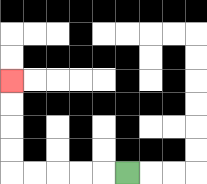{'start': '[5, 7]', 'end': '[0, 3]', 'path_directions': 'L,L,L,L,L,U,U,U,U', 'path_coordinates': '[[5, 7], [4, 7], [3, 7], [2, 7], [1, 7], [0, 7], [0, 6], [0, 5], [0, 4], [0, 3]]'}